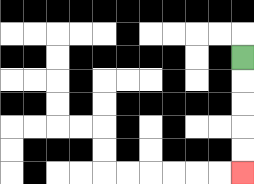{'start': '[10, 2]', 'end': '[10, 7]', 'path_directions': 'D,D,D,D,D', 'path_coordinates': '[[10, 2], [10, 3], [10, 4], [10, 5], [10, 6], [10, 7]]'}